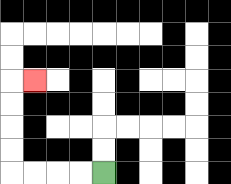{'start': '[4, 7]', 'end': '[1, 3]', 'path_directions': 'L,L,L,L,U,U,U,U,R', 'path_coordinates': '[[4, 7], [3, 7], [2, 7], [1, 7], [0, 7], [0, 6], [0, 5], [0, 4], [0, 3], [1, 3]]'}